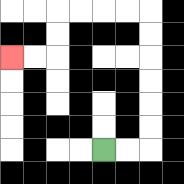{'start': '[4, 6]', 'end': '[0, 2]', 'path_directions': 'R,R,U,U,U,U,U,U,L,L,L,L,D,D,L,L', 'path_coordinates': '[[4, 6], [5, 6], [6, 6], [6, 5], [6, 4], [6, 3], [6, 2], [6, 1], [6, 0], [5, 0], [4, 0], [3, 0], [2, 0], [2, 1], [2, 2], [1, 2], [0, 2]]'}